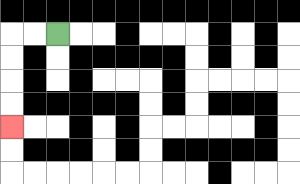{'start': '[2, 1]', 'end': '[0, 5]', 'path_directions': 'L,L,D,D,D,D', 'path_coordinates': '[[2, 1], [1, 1], [0, 1], [0, 2], [0, 3], [0, 4], [0, 5]]'}